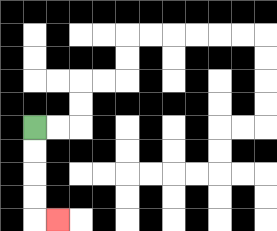{'start': '[1, 5]', 'end': '[2, 9]', 'path_directions': 'D,D,D,D,R', 'path_coordinates': '[[1, 5], [1, 6], [1, 7], [1, 8], [1, 9], [2, 9]]'}